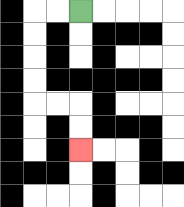{'start': '[3, 0]', 'end': '[3, 6]', 'path_directions': 'L,L,D,D,D,D,R,R,D,D', 'path_coordinates': '[[3, 0], [2, 0], [1, 0], [1, 1], [1, 2], [1, 3], [1, 4], [2, 4], [3, 4], [3, 5], [3, 6]]'}